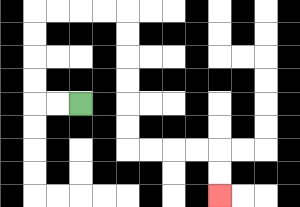{'start': '[3, 4]', 'end': '[9, 8]', 'path_directions': 'L,L,U,U,U,U,R,R,R,R,D,D,D,D,D,D,R,R,R,R,D,D', 'path_coordinates': '[[3, 4], [2, 4], [1, 4], [1, 3], [1, 2], [1, 1], [1, 0], [2, 0], [3, 0], [4, 0], [5, 0], [5, 1], [5, 2], [5, 3], [5, 4], [5, 5], [5, 6], [6, 6], [7, 6], [8, 6], [9, 6], [9, 7], [9, 8]]'}